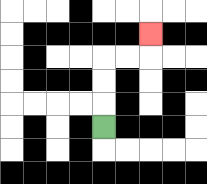{'start': '[4, 5]', 'end': '[6, 1]', 'path_directions': 'U,U,U,R,R,U', 'path_coordinates': '[[4, 5], [4, 4], [4, 3], [4, 2], [5, 2], [6, 2], [6, 1]]'}